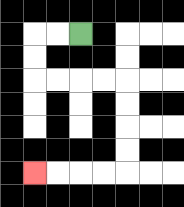{'start': '[3, 1]', 'end': '[1, 7]', 'path_directions': 'L,L,D,D,R,R,R,R,D,D,D,D,L,L,L,L', 'path_coordinates': '[[3, 1], [2, 1], [1, 1], [1, 2], [1, 3], [2, 3], [3, 3], [4, 3], [5, 3], [5, 4], [5, 5], [5, 6], [5, 7], [4, 7], [3, 7], [2, 7], [1, 7]]'}